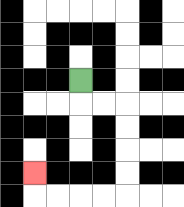{'start': '[3, 3]', 'end': '[1, 7]', 'path_directions': 'D,R,R,D,D,D,D,L,L,L,L,U', 'path_coordinates': '[[3, 3], [3, 4], [4, 4], [5, 4], [5, 5], [5, 6], [5, 7], [5, 8], [4, 8], [3, 8], [2, 8], [1, 8], [1, 7]]'}